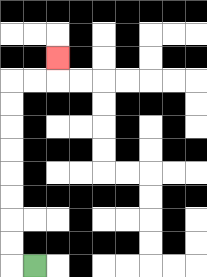{'start': '[1, 11]', 'end': '[2, 2]', 'path_directions': 'L,U,U,U,U,U,U,U,U,R,R,U', 'path_coordinates': '[[1, 11], [0, 11], [0, 10], [0, 9], [0, 8], [0, 7], [0, 6], [0, 5], [0, 4], [0, 3], [1, 3], [2, 3], [2, 2]]'}